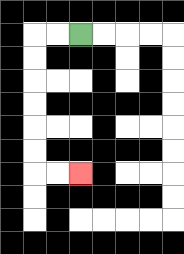{'start': '[3, 1]', 'end': '[3, 7]', 'path_directions': 'L,L,D,D,D,D,D,D,R,R', 'path_coordinates': '[[3, 1], [2, 1], [1, 1], [1, 2], [1, 3], [1, 4], [1, 5], [1, 6], [1, 7], [2, 7], [3, 7]]'}